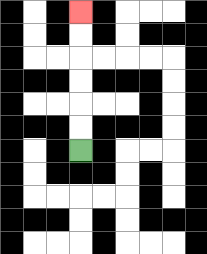{'start': '[3, 6]', 'end': '[3, 0]', 'path_directions': 'U,U,U,U,U,U', 'path_coordinates': '[[3, 6], [3, 5], [3, 4], [3, 3], [3, 2], [3, 1], [3, 0]]'}